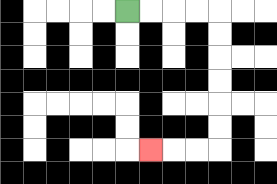{'start': '[5, 0]', 'end': '[6, 6]', 'path_directions': 'R,R,R,R,D,D,D,D,D,D,L,L,L', 'path_coordinates': '[[5, 0], [6, 0], [7, 0], [8, 0], [9, 0], [9, 1], [9, 2], [9, 3], [9, 4], [9, 5], [9, 6], [8, 6], [7, 6], [6, 6]]'}